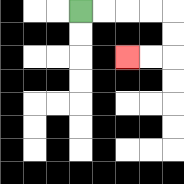{'start': '[3, 0]', 'end': '[5, 2]', 'path_directions': 'R,R,R,R,D,D,L,L', 'path_coordinates': '[[3, 0], [4, 0], [5, 0], [6, 0], [7, 0], [7, 1], [7, 2], [6, 2], [5, 2]]'}